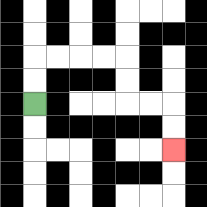{'start': '[1, 4]', 'end': '[7, 6]', 'path_directions': 'U,U,R,R,R,R,D,D,R,R,D,D', 'path_coordinates': '[[1, 4], [1, 3], [1, 2], [2, 2], [3, 2], [4, 2], [5, 2], [5, 3], [5, 4], [6, 4], [7, 4], [7, 5], [7, 6]]'}